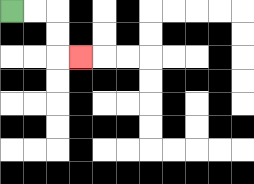{'start': '[0, 0]', 'end': '[3, 2]', 'path_directions': 'R,R,D,D,R', 'path_coordinates': '[[0, 0], [1, 0], [2, 0], [2, 1], [2, 2], [3, 2]]'}